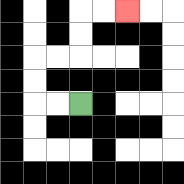{'start': '[3, 4]', 'end': '[5, 0]', 'path_directions': 'L,L,U,U,R,R,U,U,R,R', 'path_coordinates': '[[3, 4], [2, 4], [1, 4], [1, 3], [1, 2], [2, 2], [3, 2], [3, 1], [3, 0], [4, 0], [5, 0]]'}